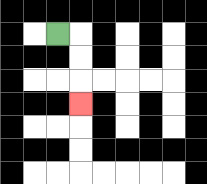{'start': '[2, 1]', 'end': '[3, 4]', 'path_directions': 'R,D,D,D', 'path_coordinates': '[[2, 1], [3, 1], [3, 2], [3, 3], [3, 4]]'}